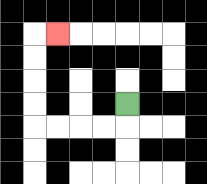{'start': '[5, 4]', 'end': '[2, 1]', 'path_directions': 'D,L,L,L,L,U,U,U,U,R', 'path_coordinates': '[[5, 4], [5, 5], [4, 5], [3, 5], [2, 5], [1, 5], [1, 4], [1, 3], [1, 2], [1, 1], [2, 1]]'}